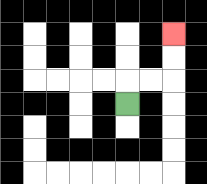{'start': '[5, 4]', 'end': '[7, 1]', 'path_directions': 'U,R,R,U,U', 'path_coordinates': '[[5, 4], [5, 3], [6, 3], [7, 3], [7, 2], [7, 1]]'}